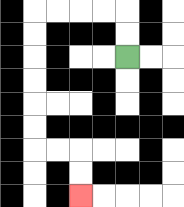{'start': '[5, 2]', 'end': '[3, 8]', 'path_directions': 'U,U,L,L,L,L,D,D,D,D,D,D,R,R,D,D', 'path_coordinates': '[[5, 2], [5, 1], [5, 0], [4, 0], [3, 0], [2, 0], [1, 0], [1, 1], [1, 2], [1, 3], [1, 4], [1, 5], [1, 6], [2, 6], [3, 6], [3, 7], [3, 8]]'}